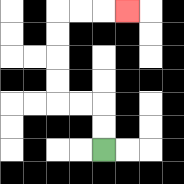{'start': '[4, 6]', 'end': '[5, 0]', 'path_directions': 'U,U,L,L,U,U,U,U,R,R,R', 'path_coordinates': '[[4, 6], [4, 5], [4, 4], [3, 4], [2, 4], [2, 3], [2, 2], [2, 1], [2, 0], [3, 0], [4, 0], [5, 0]]'}